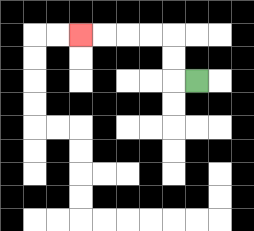{'start': '[8, 3]', 'end': '[3, 1]', 'path_directions': 'L,U,U,L,L,L,L', 'path_coordinates': '[[8, 3], [7, 3], [7, 2], [7, 1], [6, 1], [5, 1], [4, 1], [3, 1]]'}